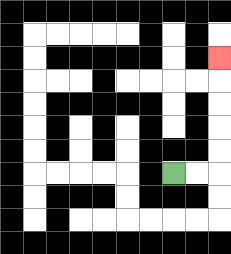{'start': '[7, 7]', 'end': '[9, 2]', 'path_directions': 'R,R,U,U,U,U,U', 'path_coordinates': '[[7, 7], [8, 7], [9, 7], [9, 6], [9, 5], [9, 4], [9, 3], [9, 2]]'}